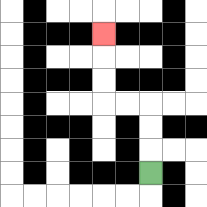{'start': '[6, 7]', 'end': '[4, 1]', 'path_directions': 'U,U,U,L,L,U,U,U', 'path_coordinates': '[[6, 7], [6, 6], [6, 5], [6, 4], [5, 4], [4, 4], [4, 3], [4, 2], [4, 1]]'}